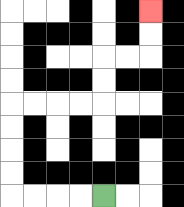{'start': '[4, 8]', 'end': '[6, 0]', 'path_directions': 'L,L,L,L,U,U,U,U,R,R,R,R,U,U,R,R,U,U', 'path_coordinates': '[[4, 8], [3, 8], [2, 8], [1, 8], [0, 8], [0, 7], [0, 6], [0, 5], [0, 4], [1, 4], [2, 4], [3, 4], [4, 4], [4, 3], [4, 2], [5, 2], [6, 2], [6, 1], [6, 0]]'}